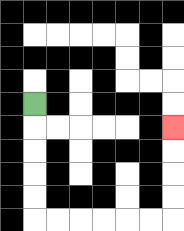{'start': '[1, 4]', 'end': '[7, 5]', 'path_directions': 'D,D,D,D,D,R,R,R,R,R,R,U,U,U,U', 'path_coordinates': '[[1, 4], [1, 5], [1, 6], [1, 7], [1, 8], [1, 9], [2, 9], [3, 9], [4, 9], [5, 9], [6, 9], [7, 9], [7, 8], [7, 7], [7, 6], [7, 5]]'}